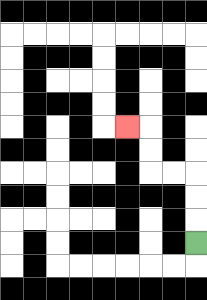{'start': '[8, 10]', 'end': '[5, 5]', 'path_directions': 'U,U,U,L,L,U,U,L', 'path_coordinates': '[[8, 10], [8, 9], [8, 8], [8, 7], [7, 7], [6, 7], [6, 6], [6, 5], [5, 5]]'}